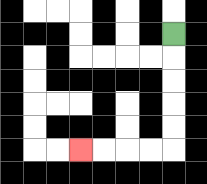{'start': '[7, 1]', 'end': '[3, 6]', 'path_directions': 'D,D,D,D,D,L,L,L,L', 'path_coordinates': '[[7, 1], [7, 2], [7, 3], [7, 4], [7, 5], [7, 6], [6, 6], [5, 6], [4, 6], [3, 6]]'}